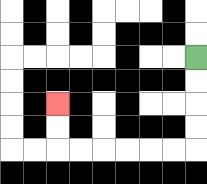{'start': '[8, 2]', 'end': '[2, 4]', 'path_directions': 'D,D,D,D,L,L,L,L,L,L,U,U', 'path_coordinates': '[[8, 2], [8, 3], [8, 4], [8, 5], [8, 6], [7, 6], [6, 6], [5, 6], [4, 6], [3, 6], [2, 6], [2, 5], [2, 4]]'}